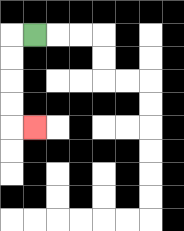{'start': '[1, 1]', 'end': '[1, 5]', 'path_directions': 'L,D,D,D,D,R', 'path_coordinates': '[[1, 1], [0, 1], [0, 2], [0, 3], [0, 4], [0, 5], [1, 5]]'}